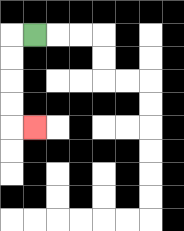{'start': '[1, 1]', 'end': '[1, 5]', 'path_directions': 'L,D,D,D,D,R', 'path_coordinates': '[[1, 1], [0, 1], [0, 2], [0, 3], [0, 4], [0, 5], [1, 5]]'}